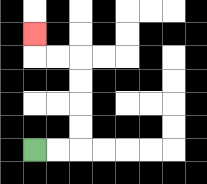{'start': '[1, 6]', 'end': '[1, 1]', 'path_directions': 'R,R,U,U,U,U,L,L,U', 'path_coordinates': '[[1, 6], [2, 6], [3, 6], [3, 5], [3, 4], [3, 3], [3, 2], [2, 2], [1, 2], [1, 1]]'}